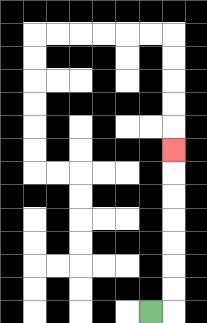{'start': '[6, 13]', 'end': '[7, 6]', 'path_directions': 'R,U,U,U,U,U,U,U', 'path_coordinates': '[[6, 13], [7, 13], [7, 12], [7, 11], [7, 10], [7, 9], [7, 8], [7, 7], [7, 6]]'}